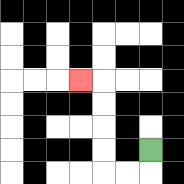{'start': '[6, 6]', 'end': '[3, 3]', 'path_directions': 'D,L,L,U,U,U,U,L', 'path_coordinates': '[[6, 6], [6, 7], [5, 7], [4, 7], [4, 6], [4, 5], [4, 4], [4, 3], [3, 3]]'}